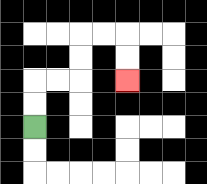{'start': '[1, 5]', 'end': '[5, 3]', 'path_directions': 'U,U,R,R,U,U,R,R,D,D', 'path_coordinates': '[[1, 5], [1, 4], [1, 3], [2, 3], [3, 3], [3, 2], [3, 1], [4, 1], [5, 1], [5, 2], [5, 3]]'}